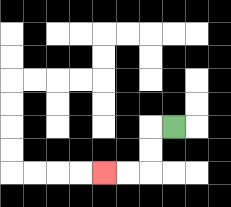{'start': '[7, 5]', 'end': '[4, 7]', 'path_directions': 'L,D,D,L,L', 'path_coordinates': '[[7, 5], [6, 5], [6, 6], [6, 7], [5, 7], [4, 7]]'}